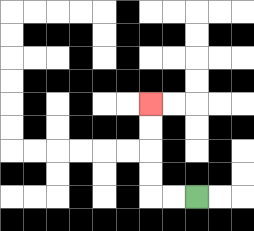{'start': '[8, 8]', 'end': '[6, 4]', 'path_directions': 'L,L,U,U,U,U', 'path_coordinates': '[[8, 8], [7, 8], [6, 8], [6, 7], [6, 6], [6, 5], [6, 4]]'}